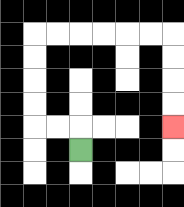{'start': '[3, 6]', 'end': '[7, 5]', 'path_directions': 'U,L,L,U,U,U,U,R,R,R,R,R,R,D,D,D,D', 'path_coordinates': '[[3, 6], [3, 5], [2, 5], [1, 5], [1, 4], [1, 3], [1, 2], [1, 1], [2, 1], [3, 1], [4, 1], [5, 1], [6, 1], [7, 1], [7, 2], [7, 3], [7, 4], [7, 5]]'}